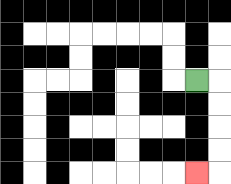{'start': '[8, 3]', 'end': '[8, 7]', 'path_directions': 'R,D,D,D,D,L', 'path_coordinates': '[[8, 3], [9, 3], [9, 4], [9, 5], [9, 6], [9, 7], [8, 7]]'}